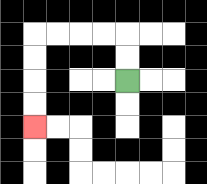{'start': '[5, 3]', 'end': '[1, 5]', 'path_directions': 'U,U,L,L,L,L,D,D,D,D', 'path_coordinates': '[[5, 3], [5, 2], [5, 1], [4, 1], [3, 1], [2, 1], [1, 1], [1, 2], [1, 3], [1, 4], [1, 5]]'}